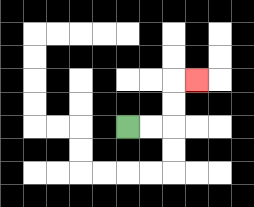{'start': '[5, 5]', 'end': '[8, 3]', 'path_directions': 'R,R,U,U,R', 'path_coordinates': '[[5, 5], [6, 5], [7, 5], [7, 4], [7, 3], [8, 3]]'}